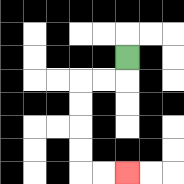{'start': '[5, 2]', 'end': '[5, 7]', 'path_directions': 'D,L,L,D,D,D,D,R,R', 'path_coordinates': '[[5, 2], [5, 3], [4, 3], [3, 3], [3, 4], [3, 5], [3, 6], [3, 7], [4, 7], [5, 7]]'}